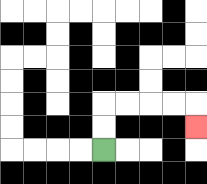{'start': '[4, 6]', 'end': '[8, 5]', 'path_directions': 'U,U,R,R,R,R,D', 'path_coordinates': '[[4, 6], [4, 5], [4, 4], [5, 4], [6, 4], [7, 4], [8, 4], [8, 5]]'}